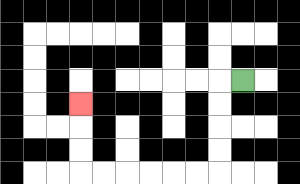{'start': '[10, 3]', 'end': '[3, 4]', 'path_directions': 'L,D,D,D,D,L,L,L,L,L,L,U,U,U', 'path_coordinates': '[[10, 3], [9, 3], [9, 4], [9, 5], [9, 6], [9, 7], [8, 7], [7, 7], [6, 7], [5, 7], [4, 7], [3, 7], [3, 6], [3, 5], [3, 4]]'}